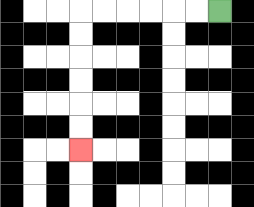{'start': '[9, 0]', 'end': '[3, 6]', 'path_directions': 'L,L,L,L,L,L,D,D,D,D,D,D', 'path_coordinates': '[[9, 0], [8, 0], [7, 0], [6, 0], [5, 0], [4, 0], [3, 0], [3, 1], [3, 2], [3, 3], [3, 4], [3, 5], [3, 6]]'}